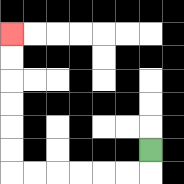{'start': '[6, 6]', 'end': '[0, 1]', 'path_directions': 'D,L,L,L,L,L,L,U,U,U,U,U,U', 'path_coordinates': '[[6, 6], [6, 7], [5, 7], [4, 7], [3, 7], [2, 7], [1, 7], [0, 7], [0, 6], [0, 5], [0, 4], [0, 3], [0, 2], [0, 1]]'}